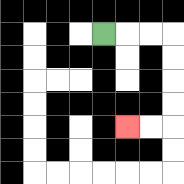{'start': '[4, 1]', 'end': '[5, 5]', 'path_directions': 'R,R,R,D,D,D,D,L,L', 'path_coordinates': '[[4, 1], [5, 1], [6, 1], [7, 1], [7, 2], [7, 3], [7, 4], [7, 5], [6, 5], [5, 5]]'}